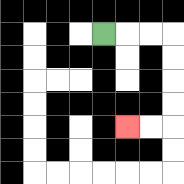{'start': '[4, 1]', 'end': '[5, 5]', 'path_directions': 'R,R,R,D,D,D,D,L,L', 'path_coordinates': '[[4, 1], [5, 1], [6, 1], [7, 1], [7, 2], [7, 3], [7, 4], [7, 5], [6, 5], [5, 5]]'}